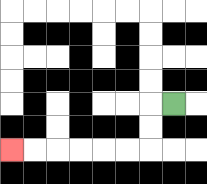{'start': '[7, 4]', 'end': '[0, 6]', 'path_directions': 'L,D,D,L,L,L,L,L,L', 'path_coordinates': '[[7, 4], [6, 4], [6, 5], [6, 6], [5, 6], [4, 6], [3, 6], [2, 6], [1, 6], [0, 6]]'}